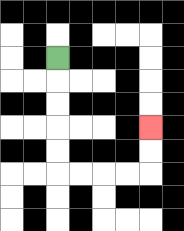{'start': '[2, 2]', 'end': '[6, 5]', 'path_directions': 'D,D,D,D,D,R,R,R,R,U,U', 'path_coordinates': '[[2, 2], [2, 3], [2, 4], [2, 5], [2, 6], [2, 7], [3, 7], [4, 7], [5, 7], [6, 7], [6, 6], [6, 5]]'}